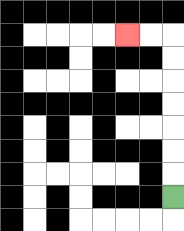{'start': '[7, 8]', 'end': '[5, 1]', 'path_directions': 'U,U,U,U,U,U,U,L,L', 'path_coordinates': '[[7, 8], [7, 7], [7, 6], [7, 5], [7, 4], [7, 3], [7, 2], [7, 1], [6, 1], [5, 1]]'}